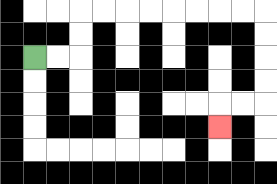{'start': '[1, 2]', 'end': '[9, 5]', 'path_directions': 'R,R,U,U,R,R,R,R,R,R,R,R,D,D,D,D,L,L,D', 'path_coordinates': '[[1, 2], [2, 2], [3, 2], [3, 1], [3, 0], [4, 0], [5, 0], [6, 0], [7, 0], [8, 0], [9, 0], [10, 0], [11, 0], [11, 1], [11, 2], [11, 3], [11, 4], [10, 4], [9, 4], [9, 5]]'}